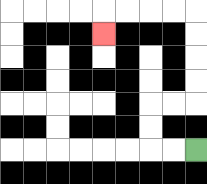{'start': '[8, 6]', 'end': '[4, 1]', 'path_directions': 'L,L,U,U,R,R,U,U,U,U,L,L,L,L,D', 'path_coordinates': '[[8, 6], [7, 6], [6, 6], [6, 5], [6, 4], [7, 4], [8, 4], [8, 3], [8, 2], [8, 1], [8, 0], [7, 0], [6, 0], [5, 0], [4, 0], [4, 1]]'}